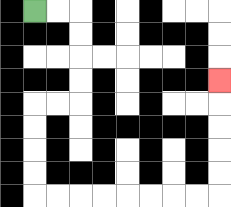{'start': '[1, 0]', 'end': '[9, 3]', 'path_directions': 'R,R,D,D,D,D,L,L,D,D,D,D,R,R,R,R,R,R,R,R,U,U,U,U,U', 'path_coordinates': '[[1, 0], [2, 0], [3, 0], [3, 1], [3, 2], [3, 3], [3, 4], [2, 4], [1, 4], [1, 5], [1, 6], [1, 7], [1, 8], [2, 8], [3, 8], [4, 8], [5, 8], [6, 8], [7, 8], [8, 8], [9, 8], [9, 7], [9, 6], [9, 5], [9, 4], [9, 3]]'}